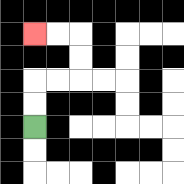{'start': '[1, 5]', 'end': '[1, 1]', 'path_directions': 'U,U,R,R,U,U,L,L', 'path_coordinates': '[[1, 5], [1, 4], [1, 3], [2, 3], [3, 3], [3, 2], [3, 1], [2, 1], [1, 1]]'}